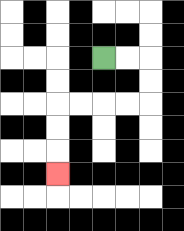{'start': '[4, 2]', 'end': '[2, 7]', 'path_directions': 'R,R,D,D,L,L,L,L,D,D,D', 'path_coordinates': '[[4, 2], [5, 2], [6, 2], [6, 3], [6, 4], [5, 4], [4, 4], [3, 4], [2, 4], [2, 5], [2, 6], [2, 7]]'}